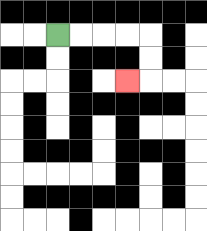{'start': '[2, 1]', 'end': '[5, 3]', 'path_directions': 'R,R,R,R,D,D,L', 'path_coordinates': '[[2, 1], [3, 1], [4, 1], [5, 1], [6, 1], [6, 2], [6, 3], [5, 3]]'}